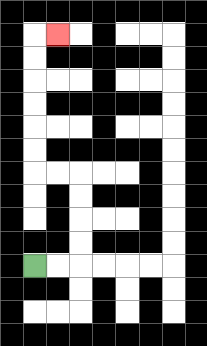{'start': '[1, 11]', 'end': '[2, 1]', 'path_directions': 'R,R,U,U,U,U,L,L,U,U,U,U,U,U,R', 'path_coordinates': '[[1, 11], [2, 11], [3, 11], [3, 10], [3, 9], [3, 8], [3, 7], [2, 7], [1, 7], [1, 6], [1, 5], [1, 4], [1, 3], [1, 2], [1, 1], [2, 1]]'}